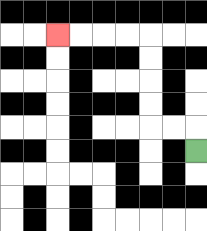{'start': '[8, 6]', 'end': '[2, 1]', 'path_directions': 'U,L,L,U,U,U,U,L,L,L,L', 'path_coordinates': '[[8, 6], [8, 5], [7, 5], [6, 5], [6, 4], [6, 3], [6, 2], [6, 1], [5, 1], [4, 1], [3, 1], [2, 1]]'}